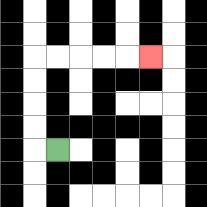{'start': '[2, 6]', 'end': '[6, 2]', 'path_directions': 'L,U,U,U,U,R,R,R,R,R', 'path_coordinates': '[[2, 6], [1, 6], [1, 5], [1, 4], [1, 3], [1, 2], [2, 2], [3, 2], [4, 2], [5, 2], [6, 2]]'}